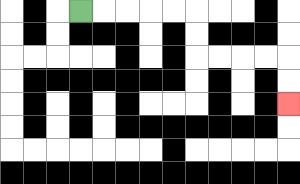{'start': '[3, 0]', 'end': '[12, 4]', 'path_directions': 'R,R,R,R,R,D,D,R,R,R,R,D,D', 'path_coordinates': '[[3, 0], [4, 0], [5, 0], [6, 0], [7, 0], [8, 0], [8, 1], [8, 2], [9, 2], [10, 2], [11, 2], [12, 2], [12, 3], [12, 4]]'}